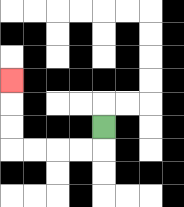{'start': '[4, 5]', 'end': '[0, 3]', 'path_directions': 'D,L,L,L,L,U,U,U', 'path_coordinates': '[[4, 5], [4, 6], [3, 6], [2, 6], [1, 6], [0, 6], [0, 5], [0, 4], [0, 3]]'}